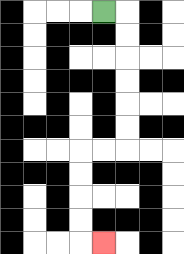{'start': '[4, 0]', 'end': '[4, 10]', 'path_directions': 'R,D,D,D,D,D,D,L,L,D,D,D,D,R', 'path_coordinates': '[[4, 0], [5, 0], [5, 1], [5, 2], [5, 3], [5, 4], [5, 5], [5, 6], [4, 6], [3, 6], [3, 7], [3, 8], [3, 9], [3, 10], [4, 10]]'}